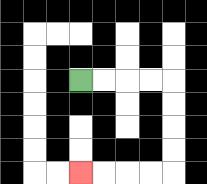{'start': '[3, 3]', 'end': '[3, 7]', 'path_directions': 'R,R,R,R,D,D,D,D,L,L,L,L', 'path_coordinates': '[[3, 3], [4, 3], [5, 3], [6, 3], [7, 3], [7, 4], [7, 5], [7, 6], [7, 7], [6, 7], [5, 7], [4, 7], [3, 7]]'}